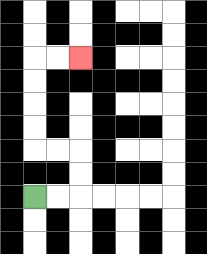{'start': '[1, 8]', 'end': '[3, 2]', 'path_directions': 'R,R,U,U,L,L,U,U,U,U,R,R', 'path_coordinates': '[[1, 8], [2, 8], [3, 8], [3, 7], [3, 6], [2, 6], [1, 6], [1, 5], [1, 4], [1, 3], [1, 2], [2, 2], [3, 2]]'}